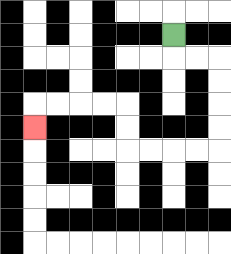{'start': '[7, 1]', 'end': '[1, 5]', 'path_directions': 'D,R,R,D,D,D,D,L,L,L,L,U,U,L,L,L,L,D', 'path_coordinates': '[[7, 1], [7, 2], [8, 2], [9, 2], [9, 3], [9, 4], [9, 5], [9, 6], [8, 6], [7, 6], [6, 6], [5, 6], [5, 5], [5, 4], [4, 4], [3, 4], [2, 4], [1, 4], [1, 5]]'}